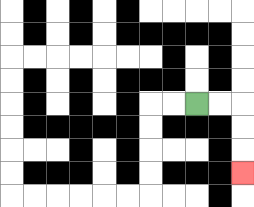{'start': '[8, 4]', 'end': '[10, 7]', 'path_directions': 'R,R,D,D,D', 'path_coordinates': '[[8, 4], [9, 4], [10, 4], [10, 5], [10, 6], [10, 7]]'}